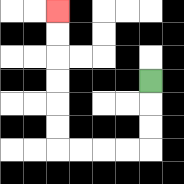{'start': '[6, 3]', 'end': '[2, 0]', 'path_directions': 'D,D,D,L,L,L,L,U,U,U,U,U,U', 'path_coordinates': '[[6, 3], [6, 4], [6, 5], [6, 6], [5, 6], [4, 6], [3, 6], [2, 6], [2, 5], [2, 4], [2, 3], [2, 2], [2, 1], [2, 0]]'}